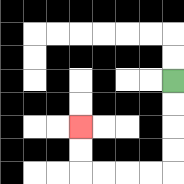{'start': '[7, 3]', 'end': '[3, 5]', 'path_directions': 'D,D,D,D,L,L,L,L,U,U', 'path_coordinates': '[[7, 3], [7, 4], [7, 5], [7, 6], [7, 7], [6, 7], [5, 7], [4, 7], [3, 7], [3, 6], [3, 5]]'}